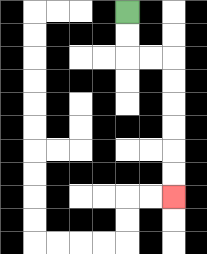{'start': '[5, 0]', 'end': '[7, 8]', 'path_directions': 'D,D,R,R,D,D,D,D,D,D', 'path_coordinates': '[[5, 0], [5, 1], [5, 2], [6, 2], [7, 2], [7, 3], [7, 4], [7, 5], [7, 6], [7, 7], [7, 8]]'}